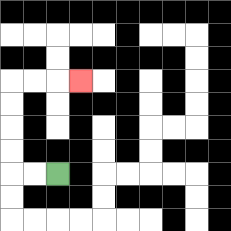{'start': '[2, 7]', 'end': '[3, 3]', 'path_directions': 'L,L,U,U,U,U,R,R,R', 'path_coordinates': '[[2, 7], [1, 7], [0, 7], [0, 6], [0, 5], [0, 4], [0, 3], [1, 3], [2, 3], [3, 3]]'}